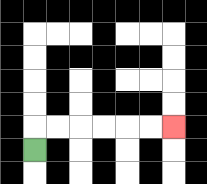{'start': '[1, 6]', 'end': '[7, 5]', 'path_directions': 'U,R,R,R,R,R,R', 'path_coordinates': '[[1, 6], [1, 5], [2, 5], [3, 5], [4, 5], [5, 5], [6, 5], [7, 5]]'}